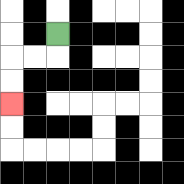{'start': '[2, 1]', 'end': '[0, 4]', 'path_directions': 'D,L,L,D,D', 'path_coordinates': '[[2, 1], [2, 2], [1, 2], [0, 2], [0, 3], [0, 4]]'}